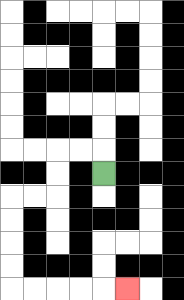{'start': '[4, 7]', 'end': '[5, 12]', 'path_directions': 'U,L,L,D,D,L,L,D,D,D,D,R,R,R,R,R', 'path_coordinates': '[[4, 7], [4, 6], [3, 6], [2, 6], [2, 7], [2, 8], [1, 8], [0, 8], [0, 9], [0, 10], [0, 11], [0, 12], [1, 12], [2, 12], [3, 12], [4, 12], [5, 12]]'}